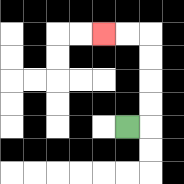{'start': '[5, 5]', 'end': '[4, 1]', 'path_directions': 'R,U,U,U,U,L,L', 'path_coordinates': '[[5, 5], [6, 5], [6, 4], [6, 3], [6, 2], [6, 1], [5, 1], [4, 1]]'}